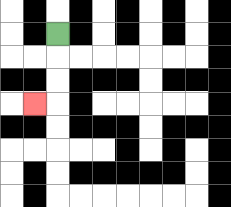{'start': '[2, 1]', 'end': '[1, 4]', 'path_directions': 'D,D,D,L', 'path_coordinates': '[[2, 1], [2, 2], [2, 3], [2, 4], [1, 4]]'}